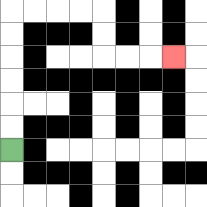{'start': '[0, 6]', 'end': '[7, 2]', 'path_directions': 'U,U,U,U,U,U,R,R,R,R,D,D,R,R,R', 'path_coordinates': '[[0, 6], [0, 5], [0, 4], [0, 3], [0, 2], [0, 1], [0, 0], [1, 0], [2, 0], [3, 0], [4, 0], [4, 1], [4, 2], [5, 2], [6, 2], [7, 2]]'}